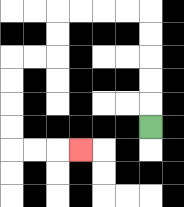{'start': '[6, 5]', 'end': '[3, 6]', 'path_directions': 'U,U,U,U,U,L,L,L,L,D,D,L,L,D,D,D,D,R,R,R', 'path_coordinates': '[[6, 5], [6, 4], [6, 3], [6, 2], [6, 1], [6, 0], [5, 0], [4, 0], [3, 0], [2, 0], [2, 1], [2, 2], [1, 2], [0, 2], [0, 3], [0, 4], [0, 5], [0, 6], [1, 6], [2, 6], [3, 6]]'}